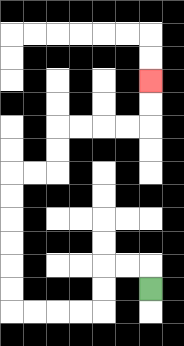{'start': '[6, 12]', 'end': '[6, 3]', 'path_directions': 'U,L,L,D,D,L,L,L,L,U,U,U,U,U,U,R,R,U,U,R,R,R,R,U,U', 'path_coordinates': '[[6, 12], [6, 11], [5, 11], [4, 11], [4, 12], [4, 13], [3, 13], [2, 13], [1, 13], [0, 13], [0, 12], [0, 11], [0, 10], [0, 9], [0, 8], [0, 7], [1, 7], [2, 7], [2, 6], [2, 5], [3, 5], [4, 5], [5, 5], [6, 5], [6, 4], [6, 3]]'}